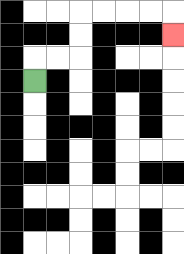{'start': '[1, 3]', 'end': '[7, 1]', 'path_directions': 'U,R,R,U,U,R,R,R,R,D', 'path_coordinates': '[[1, 3], [1, 2], [2, 2], [3, 2], [3, 1], [3, 0], [4, 0], [5, 0], [6, 0], [7, 0], [7, 1]]'}